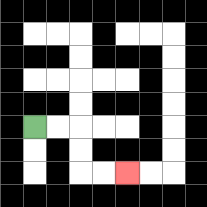{'start': '[1, 5]', 'end': '[5, 7]', 'path_directions': 'R,R,D,D,R,R', 'path_coordinates': '[[1, 5], [2, 5], [3, 5], [3, 6], [3, 7], [4, 7], [5, 7]]'}